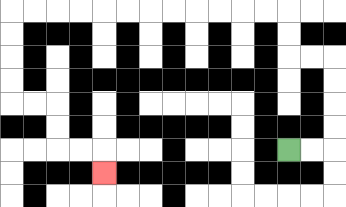{'start': '[12, 6]', 'end': '[4, 7]', 'path_directions': 'R,R,U,U,U,U,L,L,U,U,L,L,L,L,L,L,L,L,L,L,L,L,D,D,D,D,R,R,D,D,R,R,D', 'path_coordinates': '[[12, 6], [13, 6], [14, 6], [14, 5], [14, 4], [14, 3], [14, 2], [13, 2], [12, 2], [12, 1], [12, 0], [11, 0], [10, 0], [9, 0], [8, 0], [7, 0], [6, 0], [5, 0], [4, 0], [3, 0], [2, 0], [1, 0], [0, 0], [0, 1], [0, 2], [0, 3], [0, 4], [1, 4], [2, 4], [2, 5], [2, 6], [3, 6], [4, 6], [4, 7]]'}